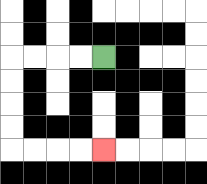{'start': '[4, 2]', 'end': '[4, 6]', 'path_directions': 'L,L,L,L,D,D,D,D,R,R,R,R', 'path_coordinates': '[[4, 2], [3, 2], [2, 2], [1, 2], [0, 2], [0, 3], [0, 4], [0, 5], [0, 6], [1, 6], [2, 6], [3, 6], [4, 6]]'}